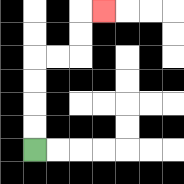{'start': '[1, 6]', 'end': '[4, 0]', 'path_directions': 'U,U,U,U,R,R,U,U,R', 'path_coordinates': '[[1, 6], [1, 5], [1, 4], [1, 3], [1, 2], [2, 2], [3, 2], [3, 1], [3, 0], [4, 0]]'}